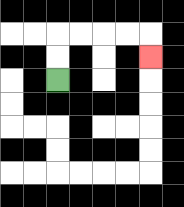{'start': '[2, 3]', 'end': '[6, 2]', 'path_directions': 'U,U,R,R,R,R,D', 'path_coordinates': '[[2, 3], [2, 2], [2, 1], [3, 1], [4, 1], [5, 1], [6, 1], [6, 2]]'}